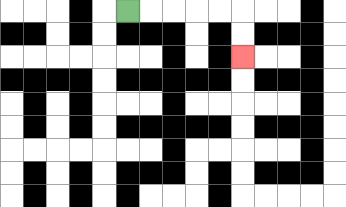{'start': '[5, 0]', 'end': '[10, 2]', 'path_directions': 'R,R,R,R,R,D,D', 'path_coordinates': '[[5, 0], [6, 0], [7, 0], [8, 0], [9, 0], [10, 0], [10, 1], [10, 2]]'}